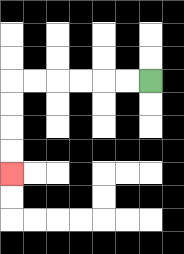{'start': '[6, 3]', 'end': '[0, 7]', 'path_directions': 'L,L,L,L,L,L,D,D,D,D', 'path_coordinates': '[[6, 3], [5, 3], [4, 3], [3, 3], [2, 3], [1, 3], [0, 3], [0, 4], [0, 5], [0, 6], [0, 7]]'}